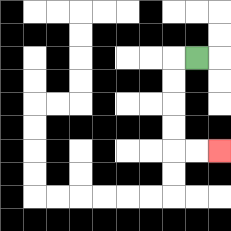{'start': '[8, 2]', 'end': '[9, 6]', 'path_directions': 'L,D,D,D,D,R,R', 'path_coordinates': '[[8, 2], [7, 2], [7, 3], [7, 4], [7, 5], [7, 6], [8, 6], [9, 6]]'}